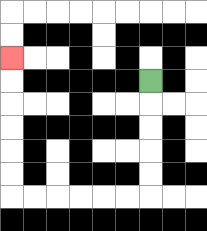{'start': '[6, 3]', 'end': '[0, 2]', 'path_directions': 'D,D,D,D,D,L,L,L,L,L,L,U,U,U,U,U,U', 'path_coordinates': '[[6, 3], [6, 4], [6, 5], [6, 6], [6, 7], [6, 8], [5, 8], [4, 8], [3, 8], [2, 8], [1, 8], [0, 8], [0, 7], [0, 6], [0, 5], [0, 4], [0, 3], [0, 2]]'}